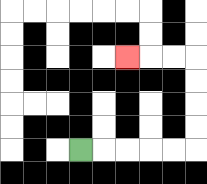{'start': '[3, 6]', 'end': '[5, 2]', 'path_directions': 'R,R,R,R,R,U,U,U,U,L,L,L', 'path_coordinates': '[[3, 6], [4, 6], [5, 6], [6, 6], [7, 6], [8, 6], [8, 5], [8, 4], [8, 3], [8, 2], [7, 2], [6, 2], [5, 2]]'}